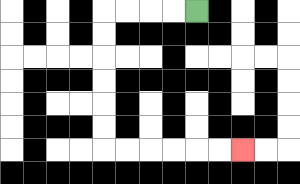{'start': '[8, 0]', 'end': '[10, 6]', 'path_directions': 'L,L,L,L,D,D,D,D,D,D,R,R,R,R,R,R', 'path_coordinates': '[[8, 0], [7, 0], [6, 0], [5, 0], [4, 0], [4, 1], [4, 2], [4, 3], [4, 4], [4, 5], [4, 6], [5, 6], [6, 6], [7, 6], [8, 6], [9, 6], [10, 6]]'}